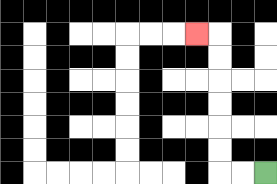{'start': '[11, 7]', 'end': '[8, 1]', 'path_directions': 'L,L,U,U,U,U,U,U,L', 'path_coordinates': '[[11, 7], [10, 7], [9, 7], [9, 6], [9, 5], [9, 4], [9, 3], [9, 2], [9, 1], [8, 1]]'}